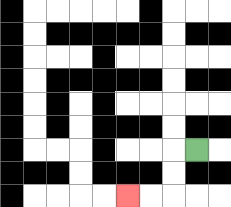{'start': '[8, 6]', 'end': '[5, 8]', 'path_directions': 'L,D,D,L,L', 'path_coordinates': '[[8, 6], [7, 6], [7, 7], [7, 8], [6, 8], [5, 8]]'}